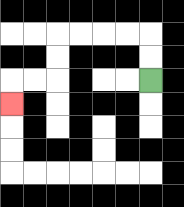{'start': '[6, 3]', 'end': '[0, 4]', 'path_directions': 'U,U,L,L,L,L,D,D,L,L,D', 'path_coordinates': '[[6, 3], [6, 2], [6, 1], [5, 1], [4, 1], [3, 1], [2, 1], [2, 2], [2, 3], [1, 3], [0, 3], [0, 4]]'}